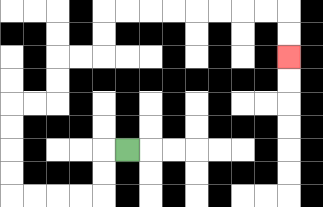{'start': '[5, 6]', 'end': '[12, 2]', 'path_directions': 'L,D,D,L,L,L,L,U,U,U,U,R,R,U,U,R,R,U,U,R,R,R,R,R,R,R,R,D,D', 'path_coordinates': '[[5, 6], [4, 6], [4, 7], [4, 8], [3, 8], [2, 8], [1, 8], [0, 8], [0, 7], [0, 6], [0, 5], [0, 4], [1, 4], [2, 4], [2, 3], [2, 2], [3, 2], [4, 2], [4, 1], [4, 0], [5, 0], [6, 0], [7, 0], [8, 0], [9, 0], [10, 0], [11, 0], [12, 0], [12, 1], [12, 2]]'}